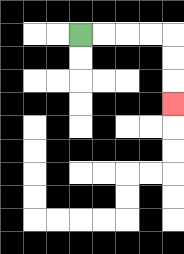{'start': '[3, 1]', 'end': '[7, 4]', 'path_directions': 'R,R,R,R,D,D,D', 'path_coordinates': '[[3, 1], [4, 1], [5, 1], [6, 1], [7, 1], [7, 2], [7, 3], [7, 4]]'}